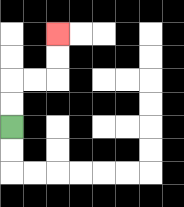{'start': '[0, 5]', 'end': '[2, 1]', 'path_directions': 'U,U,R,R,U,U', 'path_coordinates': '[[0, 5], [0, 4], [0, 3], [1, 3], [2, 3], [2, 2], [2, 1]]'}